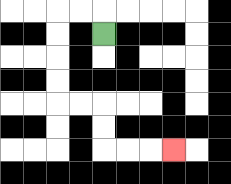{'start': '[4, 1]', 'end': '[7, 6]', 'path_directions': 'U,L,L,D,D,D,D,R,R,D,D,R,R,R', 'path_coordinates': '[[4, 1], [4, 0], [3, 0], [2, 0], [2, 1], [2, 2], [2, 3], [2, 4], [3, 4], [4, 4], [4, 5], [4, 6], [5, 6], [6, 6], [7, 6]]'}